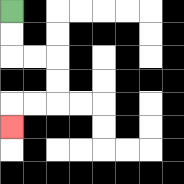{'start': '[0, 0]', 'end': '[0, 5]', 'path_directions': 'D,D,R,R,D,D,L,L,D', 'path_coordinates': '[[0, 0], [0, 1], [0, 2], [1, 2], [2, 2], [2, 3], [2, 4], [1, 4], [0, 4], [0, 5]]'}